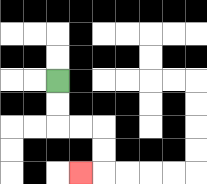{'start': '[2, 3]', 'end': '[3, 7]', 'path_directions': 'D,D,R,R,D,D,L', 'path_coordinates': '[[2, 3], [2, 4], [2, 5], [3, 5], [4, 5], [4, 6], [4, 7], [3, 7]]'}